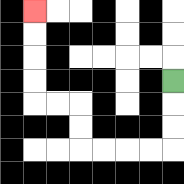{'start': '[7, 3]', 'end': '[1, 0]', 'path_directions': 'D,D,D,L,L,L,L,U,U,L,L,U,U,U,U', 'path_coordinates': '[[7, 3], [7, 4], [7, 5], [7, 6], [6, 6], [5, 6], [4, 6], [3, 6], [3, 5], [3, 4], [2, 4], [1, 4], [1, 3], [1, 2], [1, 1], [1, 0]]'}